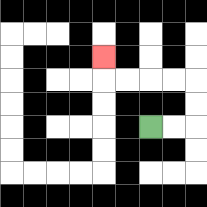{'start': '[6, 5]', 'end': '[4, 2]', 'path_directions': 'R,R,U,U,L,L,L,L,U', 'path_coordinates': '[[6, 5], [7, 5], [8, 5], [8, 4], [8, 3], [7, 3], [6, 3], [5, 3], [4, 3], [4, 2]]'}